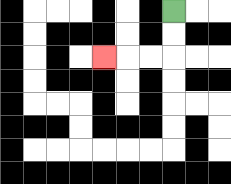{'start': '[7, 0]', 'end': '[4, 2]', 'path_directions': 'D,D,L,L,L', 'path_coordinates': '[[7, 0], [7, 1], [7, 2], [6, 2], [5, 2], [4, 2]]'}